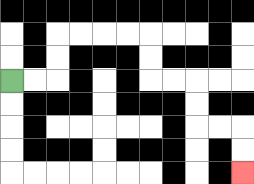{'start': '[0, 3]', 'end': '[10, 7]', 'path_directions': 'R,R,U,U,R,R,R,R,D,D,R,R,D,D,R,R,D,D', 'path_coordinates': '[[0, 3], [1, 3], [2, 3], [2, 2], [2, 1], [3, 1], [4, 1], [5, 1], [6, 1], [6, 2], [6, 3], [7, 3], [8, 3], [8, 4], [8, 5], [9, 5], [10, 5], [10, 6], [10, 7]]'}